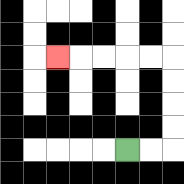{'start': '[5, 6]', 'end': '[2, 2]', 'path_directions': 'R,R,U,U,U,U,L,L,L,L,L', 'path_coordinates': '[[5, 6], [6, 6], [7, 6], [7, 5], [7, 4], [7, 3], [7, 2], [6, 2], [5, 2], [4, 2], [3, 2], [2, 2]]'}